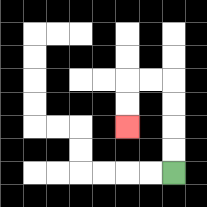{'start': '[7, 7]', 'end': '[5, 5]', 'path_directions': 'U,U,U,U,L,L,D,D', 'path_coordinates': '[[7, 7], [7, 6], [7, 5], [7, 4], [7, 3], [6, 3], [5, 3], [5, 4], [5, 5]]'}